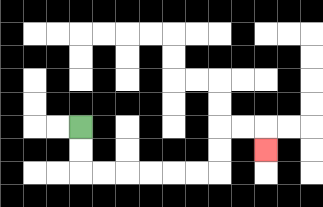{'start': '[3, 5]', 'end': '[11, 6]', 'path_directions': 'D,D,R,R,R,R,R,R,U,U,R,R,D', 'path_coordinates': '[[3, 5], [3, 6], [3, 7], [4, 7], [5, 7], [6, 7], [7, 7], [8, 7], [9, 7], [9, 6], [9, 5], [10, 5], [11, 5], [11, 6]]'}